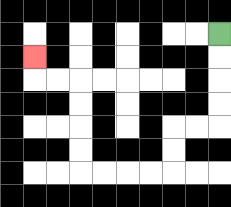{'start': '[9, 1]', 'end': '[1, 2]', 'path_directions': 'D,D,D,D,L,L,D,D,L,L,L,L,U,U,U,U,L,L,U', 'path_coordinates': '[[9, 1], [9, 2], [9, 3], [9, 4], [9, 5], [8, 5], [7, 5], [7, 6], [7, 7], [6, 7], [5, 7], [4, 7], [3, 7], [3, 6], [3, 5], [3, 4], [3, 3], [2, 3], [1, 3], [1, 2]]'}